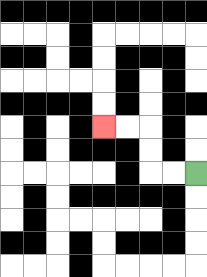{'start': '[8, 7]', 'end': '[4, 5]', 'path_directions': 'L,L,U,U,L,L', 'path_coordinates': '[[8, 7], [7, 7], [6, 7], [6, 6], [6, 5], [5, 5], [4, 5]]'}